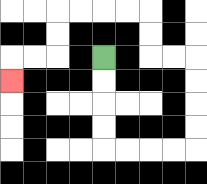{'start': '[4, 2]', 'end': '[0, 3]', 'path_directions': 'D,D,D,D,R,R,R,R,U,U,U,U,L,L,U,U,L,L,L,L,D,D,L,L,D', 'path_coordinates': '[[4, 2], [4, 3], [4, 4], [4, 5], [4, 6], [5, 6], [6, 6], [7, 6], [8, 6], [8, 5], [8, 4], [8, 3], [8, 2], [7, 2], [6, 2], [6, 1], [6, 0], [5, 0], [4, 0], [3, 0], [2, 0], [2, 1], [2, 2], [1, 2], [0, 2], [0, 3]]'}